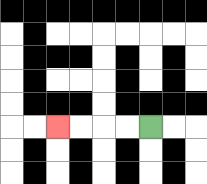{'start': '[6, 5]', 'end': '[2, 5]', 'path_directions': 'L,L,L,L', 'path_coordinates': '[[6, 5], [5, 5], [4, 5], [3, 5], [2, 5]]'}